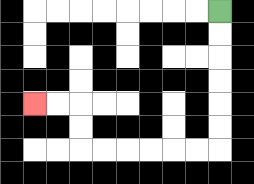{'start': '[9, 0]', 'end': '[1, 4]', 'path_directions': 'D,D,D,D,D,D,L,L,L,L,L,L,U,U,L,L', 'path_coordinates': '[[9, 0], [9, 1], [9, 2], [9, 3], [9, 4], [9, 5], [9, 6], [8, 6], [7, 6], [6, 6], [5, 6], [4, 6], [3, 6], [3, 5], [3, 4], [2, 4], [1, 4]]'}